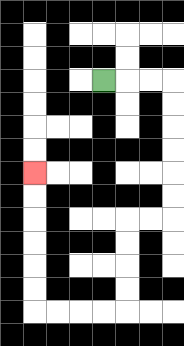{'start': '[4, 3]', 'end': '[1, 7]', 'path_directions': 'R,R,R,D,D,D,D,D,D,L,L,D,D,D,D,L,L,L,L,U,U,U,U,U,U', 'path_coordinates': '[[4, 3], [5, 3], [6, 3], [7, 3], [7, 4], [7, 5], [7, 6], [7, 7], [7, 8], [7, 9], [6, 9], [5, 9], [5, 10], [5, 11], [5, 12], [5, 13], [4, 13], [3, 13], [2, 13], [1, 13], [1, 12], [1, 11], [1, 10], [1, 9], [1, 8], [1, 7]]'}